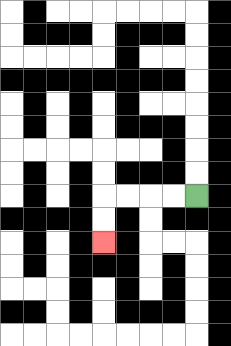{'start': '[8, 8]', 'end': '[4, 10]', 'path_directions': 'L,L,L,L,D,D', 'path_coordinates': '[[8, 8], [7, 8], [6, 8], [5, 8], [4, 8], [4, 9], [4, 10]]'}